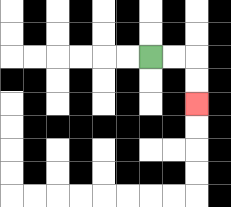{'start': '[6, 2]', 'end': '[8, 4]', 'path_directions': 'R,R,D,D', 'path_coordinates': '[[6, 2], [7, 2], [8, 2], [8, 3], [8, 4]]'}